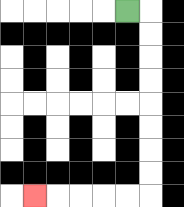{'start': '[5, 0]', 'end': '[1, 8]', 'path_directions': 'R,D,D,D,D,D,D,D,D,L,L,L,L,L', 'path_coordinates': '[[5, 0], [6, 0], [6, 1], [6, 2], [6, 3], [6, 4], [6, 5], [6, 6], [6, 7], [6, 8], [5, 8], [4, 8], [3, 8], [2, 8], [1, 8]]'}